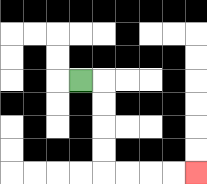{'start': '[3, 3]', 'end': '[8, 7]', 'path_directions': 'R,D,D,D,D,R,R,R,R', 'path_coordinates': '[[3, 3], [4, 3], [4, 4], [4, 5], [4, 6], [4, 7], [5, 7], [6, 7], [7, 7], [8, 7]]'}